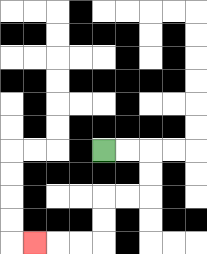{'start': '[4, 6]', 'end': '[1, 10]', 'path_directions': 'R,R,D,D,L,L,D,D,L,L,L', 'path_coordinates': '[[4, 6], [5, 6], [6, 6], [6, 7], [6, 8], [5, 8], [4, 8], [4, 9], [4, 10], [3, 10], [2, 10], [1, 10]]'}